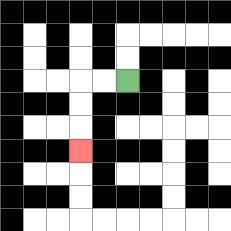{'start': '[5, 3]', 'end': '[3, 6]', 'path_directions': 'L,L,D,D,D', 'path_coordinates': '[[5, 3], [4, 3], [3, 3], [3, 4], [3, 5], [3, 6]]'}